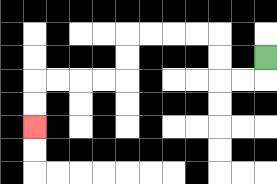{'start': '[11, 2]', 'end': '[1, 5]', 'path_directions': 'D,L,L,U,U,L,L,L,L,D,D,L,L,L,L,D,D', 'path_coordinates': '[[11, 2], [11, 3], [10, 3], [9, 3], [9, 2], [9, 1], [8, 1], [7, 1], [6, 1], [5, 1], [5, 2], [5, 3], [4, 3], [3, 3], [2, 3], [1, 3], [1, 4], [1, 5]]'}